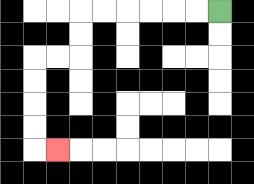{'start': '[9, 0]', 'end': '[2, 6]', 'path_directions': 'L,L,L,L,L,L,D,D,L,L,D,D,D,D,R', 'path_coordinates': '[[9, 0], [8, 0], [7, 0], [6, 0], [5, 0], [4, 0], [3, 0], [3, 1], [3, 2], [2, 2], [1, 2], [1, 3], [1, 4], [1, 5], [1, 6], [2, 6]]'}